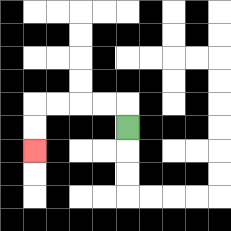{'start': '[5, 5]', 'end': '[1, 6]', 'path_directions': 'U,L,L,L,L,D,D', 'path_coordinates': '[[5, 5], [5, 4], [4, 4], [3, 4], [2, 4], [1, 4], [1, 5], [1, 6]]'}